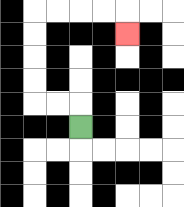{'start': '[3, 5]', 'end': '[5, 1]', 'path_directions': 'U,L,L,U,U,U,U,R,R,R,R,D', 'path_coordinates': '[[3, 5], [3, 4], [2, 4], [1, 4], [1, 3], [1, 2], [1, 1], [1, 0], [2, 0], [3, 0], [4, 0], [5, 0], [5, 1]]'}